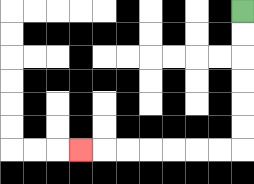{'start': '[10, 0]', 'end': '[3, 6]', 'path_directions': 'D,D,D,D,D,D,L,L,L,L,L,L,L', 'path_coordinates': '[[10, 0], [10, 1], [10, 2], [10, 3], [10, 4], [10, 5], [10, 6], [9, 6], [8, 6], [7, 6], [6, 6], [5, 6], [4, 6], [3, 6]]'}